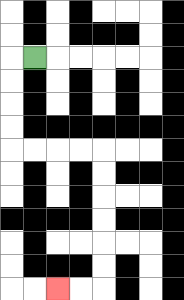{'start': '[1, 2]', 'end': '[2, 12]', 'path_directions': 'L,D,D,D,D,R,R,R,R,D,D,D,D,D,D,L,L', 'path_coordinates': '[[1, 2], [0, 2], [0, 3], [0, 4], [0, 5], [0, 6], [1, 6], [2, 6], [3, 6], [4, 6], [4, 7], [4, 8], [4, 9], [4, 10], [4, 11], [4, 12], [3, 12], [2, 12]]'}